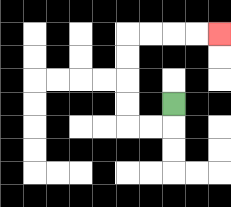{'start': '[7, 4]', 'end': '[9, 1]', 'path_directions': 'D,L,L,U,U,U,U,R,R,R,R', 'path_coordinates': '[[7, 4], [7, 5], [6, 5], [5, 5], [5, 4], [5, 3], [5, 2], [5, 1], [6, 1], [7, 1], [8, 1], [9, 1]]'}